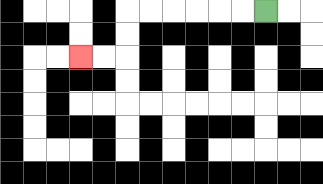{'start': '[11, 0]', 'end': '[3, 2]', 'path_directions': 'L,L,L,L,L,L,D,D,L,L', 'path_coordinates': '[[11, 0], [10, 0], [9, 0], [8, 0], [7, 0], [6, 0], [5, 0], [5, 1], [5, 2], [4, 2], [3, 2]]'}